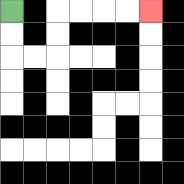{'start': '[0, 0]', 'end': '[6, 0]', 'path_directions': 'D,D,R,R,U,U,R,R,R,R', 'path_coordinates': '[[0, 0], [0, 1], [0, 2], [1, 2], [2, 2], [2, 1], [2, 0], [3, 0], [4, 0], [5, 0], [6, 0]]'}